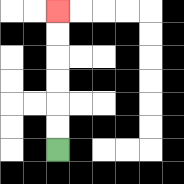{'start': '[2, 6]', 'end': '[2, 0]', 'path_directions': 'U,U,U,U,U,U', 'path_coordinates': '[[2, 6], [2, 5], [2, 4], [2, 3], [2, 2], [2, 1], [2, 0]]'}